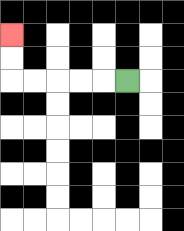{'start': '[5, 3]', 'end': '[0, 1]', 'path_directions': 'L,L,L,L,L,U,U', 'path_coordinates': '[[5, 3], [4, 3], [3, 3], [2, 3], [1, 3], [0, 3], [0, 2], [0, 1]]'}